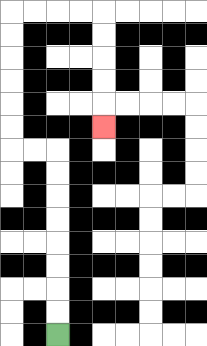{'start': '[2, 14]', 'end': '[4, 5]', 'path_directions': 'U,U,U,U,U,U,U,U,L,L,U,U,U,U,U,U,R,R,R,R,D,D,D,D,D', 'path_coordinates': '[[2, 14], [2, 13], [2, 12], [2, 11], [2, 10], [2, 9], [2, 8], [2, 7], [2, 6], [1, 6], [0, 6], [0, 5], [0, 4], [0, 3], [0, 2], [0, 1], [0, 0], [1, 0], [2, 0], [3, 0], [4, 0], [4, 1], [4, 2], [4, 3], [4, 4], [4, 5]]'}